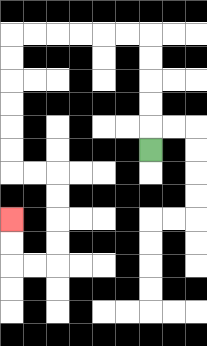{'start': '[6, 6]', 'end': '[0, 9]', 'path_directions': 'U,U,U,U,U,L,L,L,L,L,L,D,D,D,D,D,D,R,R,D,D,D,D,L,L,U,U', 'path_coordinates': '[[6, 6], [6, 5], [6, 4], [6, 3], [6, 2], [6, 1], [5, 1], [4, 1], [3, 1], [2, 1], [1, 1], [0, 1], [0, 2], [0, 3], [0, 4], [0, 5], [0, 6], [0, 7], [1, 7], [2, 7], [2, 8], [2, 9], [2, 10], [2, 11], [1, 11], [0, 11], [0, 10], [0, 9]]'}